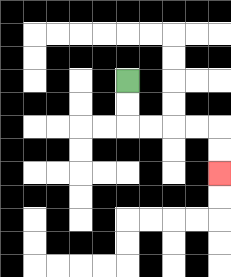{'start': '[5, 3]', 'end': '[9, 7]', 'path_directions': 'D,D,R,R,R,R,D,D', 'path_coordinates': '[[5, 3], [5, 4], [5, 5], [6, 5], [7, 5], [8, 5], [9, 5], [9, 6], [9, 7]]'}